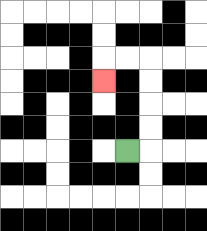{'start': '[5, 6]', 'end': '[4, 3]', 'path_directions': 'R,U,U,U,U,L,L,D', 'path_coordinates': '[[5, 6], [6, 6], [6, 5], [6, 4], [6, 3], [6, 2], [5, 2], [4, 2], [4, 3]]'}